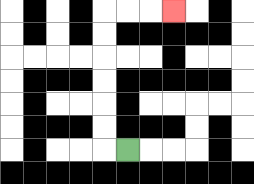{'start': '[5, 6]', 'end': '[7, 0]', 'path_directions': 'L,U,U,U,U,U,U,R,R,R', 'path_coordinates': '[[5, 6], [4, 6], [4, 5], [4, 4], [4, 3], [4, 2], [4, 1], [4, 0], [5, 0], [6, 0], [7, 0]]'}